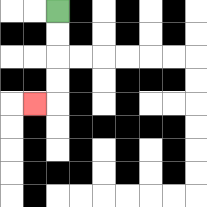{'start': '[2, 0]', 'end': '[1, 4]', 'path_directions': 'D,D,D,D,L', 'path_coordinates': '[[2, 0], [2, 1], [2, 2], [2, 3], [2, 4], [1, 4]]'}